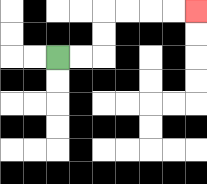{'start': '[2, 2]', 'end': '[8, 0]', 'path_directions': 'R,R,U,U,R,R,R,R', 'path_coordinates': '[[2, 2], [3, 2], [4, 2], [4, 1], [4, 0], [5, 0], [6, 0], [7, 0], [8, 0]]'}